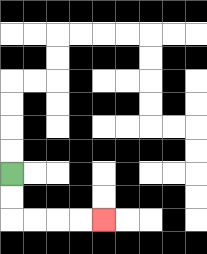{'start': '[0, 7]', 'end': '[4, 9]', 'path_directions': 'D,D,R,R,R,R', 'path_coordinates': '[[0, 7], [0, 8], [0, 9], [1, 9], [2, 9], [3, 9], [4, 9]]'}